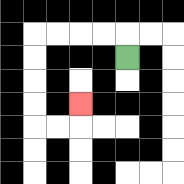{'start': '[5, 2]', 'end': '[3, 4]', 'path_directions': 'U,L,L,L,L,D,D,D,D,R,R,U', 'path_coordinates': '[[5, 2], [5, 1], [4, 1], [3, 1], [2, 1], [1, 1], [1, 2], [1, 3], [1, 4], [1, 5], [2, 5], [3, 5], [3, 4]]'}